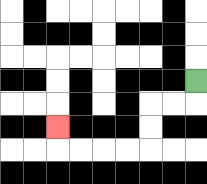{'start': '[8, 3]', 'end': '[2, 5]', 'path_directions': 'D,L,L,D,D,L,L,L,L,U', 'path_coordinates': '[[8, 3], [8, 4], [7, 4], [6, 4], [6, 5], [6, 6], [5, 6], [4, 6], [3, 6], [2, 6], [2, 5]]'}